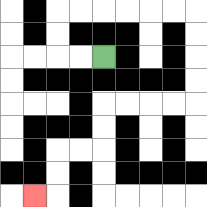{'start': '[4, 2]', 'end': '[1, 8]', 'path_directions': 'L,L,U,U,R,R,R,R,R,R,D,D,D,D,L,L,L,L,D,D,L,L,D,D,L', 'path_coordinates': '[[4, 2], [3, 2], [2, 2], [2, 1], [2, 0], [3, 0], [4, 0], [5, 0], [6, 0], [7, 0], [8, 0], [8, 1], [8, 2], [8, 3], [8, 4], [7, 4], [6, 4], [5, 4], [4, 4], [4, 5], [4, 6], [3, 6], [2, 6], [2, 7], [2, 8], [1, 8]]'}